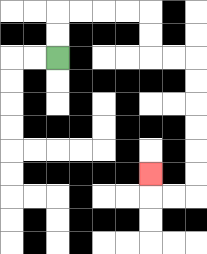{'start': '[2, 2]', 'end': '[6, 7]', 'path_directions': 'U,U,R,R,R,R,D,D,R,R,D,D,D,D,D,D,L,L,U', 'path_coordinates': '[[2, 2], [2, 1], [2, 0], [3, 0], [4, 0], [5, 0], [6, 0], [6, 1], [6, 2], [7, 2], [8, 2], [8, 3], [8, 4], [8, 5], [8, 6], [8, 7], [8, 8], [7, 8], [6, 8], [6, 7]]'}